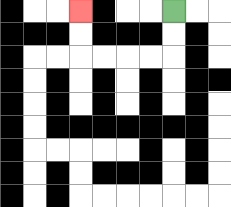{'start': '[7, 0]', 'end': '[3, 0]', 'path_directions': 'D,D,L,L,L,L,U,U', 'path_coordinates': '[[7, 0], [7, 1], [7, 2], [6, 2], [5, 2], [4, 2], [3, 2], [3, 1], [3, 0]]'}